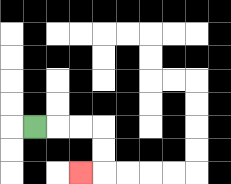{'start': '[1, 5]', 'end': '[3, 7]', 'path_directions': 'R,R,R,D,D,L', 'path_coordinates': '[[1, 5], [2, 5], [3, 5], [4, 5], [4, 6], [4, 7], [3, 7]]'}